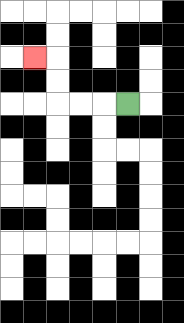{'start': '[5, 4]', 'end': '[1, 2]', 'path_directions': 'L,L,L,U,U,L', 'path_coordinates': '[[5, 4], [4, 4], [3, 4], [2, 4], [2, 3], [2, 2], [1, 2]]'}